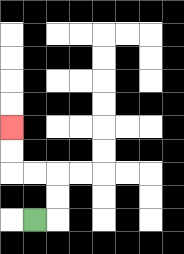{'start': '[1, 9]', 'end': '[0, 5]', 'path_directions': 'R,U,U,L,L,U,U', 'path_coordinates': '[[1, 9], [2, 9], [2, 8], [2, 7], [1, 7], [0, 7], [0, 6], [0, 5]]'}